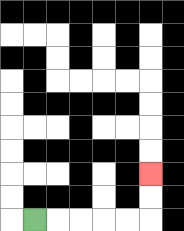{'start': '[1, 9]', 'end': '[6, 7]', 'path_directions': 'R,R,R,R,R,U,U', 'path_coordinates': '[[1, 9], [2, 9], [3, 9], [4, 9], [5, 9], [6, 9], [6, 8], [6, 7]]'}